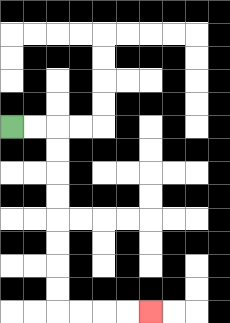{'start': '[0, 5]', 'end': '[6, 13]', 'path_directions': 'R,R,D,D,D,D,D,D,D,D,R,R,R,R', 'path_coordinates': '[[0, 5], [1, 5], [2, 5], [2, 6], [2, 7], [2, 8], [2, 9], [2, 10], [2, 11], [2, 12], [2, 13], [3, 13], [4, 13], [5, 13], [6, 13]]'}